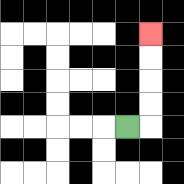{'start': '[5, 5]', 'end': '[6, 1]', 'path_directions': 'R,U,U,U,U', 'path_coordinates': '[[5, 5], [6, 5], [6, 4], [6, 3], [6, 2], [6, 1]]'}